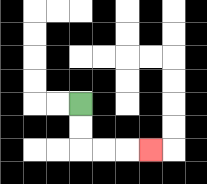{'start': '[3, 4]', 'end': '[6, 6]', 'path_directions': 'D,D,R,R,R', 'path_coordinates': '[[3, 4], [3, 5], [3, 6], [4, 6], [5, 6], [6, 6]]'}